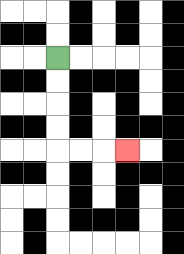{'start': '[2, 2]', 'end': '[5, 6]', 'path_directions': 'D,D,D,D,R,R,R', 'path_coordinates': '[[2, 2], [2, 3], [2, 4], [2, 5], [2, 6], [3, 6], [4, 6], [5, 6]]'}